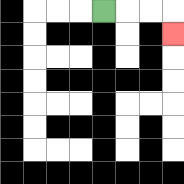{'start': '[4, 0]', 'end': '[7, 1]', 'path_directions': 'R,R,R,D', 'path_coordinates': '[[4, 0], [5, 0], [6, 0], [7, 0], [7, 1]]'}